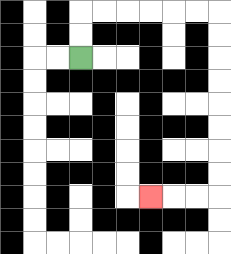{'start': '[3, 2]', 'end': '[6, 8]', 'path_directions': 'U,U,R,R,R,R,R,R,D,D,D,D,D,D,D,D,L,L,L', 'path_coordinates': '[[3, 2], [3, 1], [3, 0], [4, 0], [5, 0], [6, 0], [7, 0], [8, 0], [9, 0], [9, 1], [9, 2], [9, 3], [9, 4], [9, 5], [9, 6], [9, 7], [9, 8], [8, 8], [7, 8], [6, 8]]'}